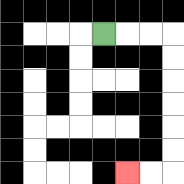{'start': '[4, 1]', 'end': '[5, 7]', 'path_directions': 'R,R,R,D,D,D,D,D,D,L,L', 'path_coordinates': '[[4, 1], [5, 1], [6, 1], [7, 1], [7, 2], [7, 3], [7, 4], [7, 5], [7, 6], [7, 7], [6, 7], [5, 7]]'}